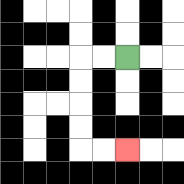{'start': '[5, 2]', 'end': '[5, 6]', 'path_directions': 'L,L,D,D,D,D,R,R', 'path_coordinates': '[[5, 2], [4, 2], [3, 2], [3, 3], [3, 4], [3, 5], [3, 6], [4, 6], [5, 6]]'}